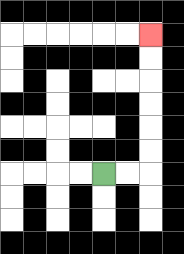{'start': '[4, 7]', 'end': '[6, 1]', 'path_directions': 'R,R,U,U,U,U,U,U', 'path_coordinates': '[[4, 7], [5, 7], [6, 7], [6, 6], [6, 5], [6, 4], [6, 3], [6, 2], [6, 1]]'}